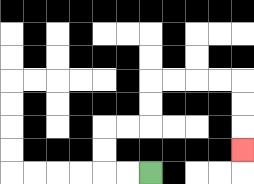{'start': '[6, 7]', 'end': '[10, 6]', 'path_directions': 'L,L,U,U,R,R,U,U,R,R,R,R,D,D,D', 'path_coordinates': '[[6, 7], [5, 7], [4, 7], [4, 6], [4, 5], [5, 5], [6, 5], [6, 4], [6, 3], [7, 3], [8, 3], [9, 3], [10, 3], [10, 4], [10, 5], [10, 6]]'}